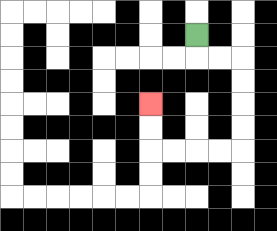{'start': '[8, 1]', 'end': '[6, 4]', 'path_directions': 'D,R,R,D,D,D,D,L,L,L,L,U,U', 'path_coordinates': '[[8, 1], [8, 2], [9, 2], [10, 2], [10, 3], [10, 4], [10, 5], [10, 6], [9, 6], [8, 6], [7, 6], [6, 6], [6, 5], [6, 4]]'}